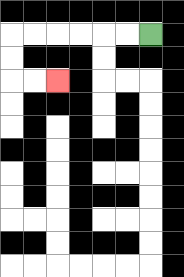{'start': '[6, 1]', 'end': '[2, 3]', 'path_directions': 'L,L,L,L,L,L,D,D,R,R', 'path_coordinates': '[[6, 1], [5, 1], [4, 1], [3, 1], [2, 1], [1, 1], [0, 1], [0, 2], [0, 3], [1, 3], [2, 3]]'}